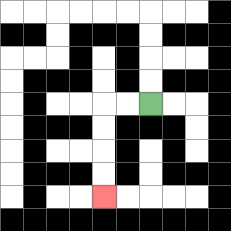{'start': '[6, 4]', 'end': '[4, 8]', 'path_directions': 'L,L,D,D,D,D', 'path_coordinates': '[[6, 4], [5, 4], [4, 4], [4, 5], [4, 6], [4, 7], [4, 8]]'}